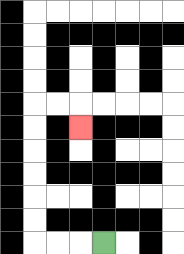{'start': '[4, 10]', 'end': '[3, 5]', 'path_directions': 'L,L,L,U,U,U,U,U,U,R,R,D', 'path_coordinates': '[[4, 10], [3, 10], [2, 10], [1, 10], [1, 9], [1, 8], [1, 7], [1, 6], [1, 5], [1, 4], [2, 4], [3, 4], [3, 5]]'}